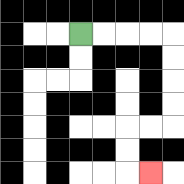{'start': '[3, 1]', 'end': '[6, 7]', 'path_directions': 'R,R,R,R,D,D,D,D,L,L,D,D,R', 'path_coordinates': '[[3, 1], [4, 1], [5, 1], [6, 1], [7, 1], [7, 2], [7, 3], [7, 4], [7, 5], [6, 5], [5, 5], [5, 6], [5, 7], [6, 7]]'}